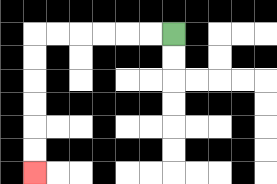{'start': '[7, 1]', 'end': '[1, 7]', 'path_directions': 'L,L,L,L,L,L,D,D,D,D,D,D', 'path_coordinates': '[[7, 1], [6, 1], [5, 1], [4, 1], [3, 1], [2, 1], [1, 1], [1, 2], [1, 3], [1, 4], [1, 5], [1, 6], [1, 7]]'}